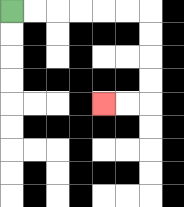{'start': '[0, 0]', 'end': '[4, 4]', 'path_directions': 'R,R,R,R,R,R,D,D,D,D,L,L', 'path_coordinates': '[[0, 0], [1, 0], [2, 0], [3, 0], [4, 0], [5, 0], [6, 0], [6, 1], [6, 2], [6, 3], [6, 4], [5, 4], [4, 4]]'}